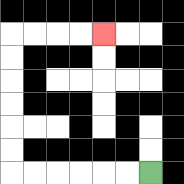{'start': '[6, 7]', 'end': '[4, 1]', 'path_directions': 'L,L,L,L,L,L,U,U,U,U,U,U,R,R,R,R', 'path_coordinates': '[[6, 7], [5, 7], [4, 7], [3, 7], [2, 7], [1, 7], [0, 7], [0, 6], [0, 5], [0, 4], [0, 3], [0, 2], [0, 1], [1, 1], [2, 1], [3, 1], [4, 1]]'}